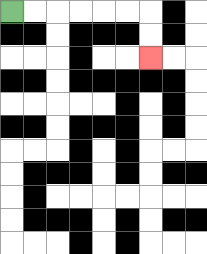{'start': '[0, 0]', 'end': '[6, 2]', 'path_directions': 'R,R,R,R,R,R,D,D', 'path_coordinates': '[[0, 0], [1, 0], [2, 0], [3, 0], [4, 0], [5, 0], [6, 0], [6, 1], [6, 2]]'}